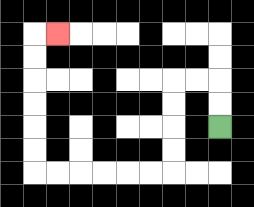{'start': '[9, 5]', 'end': '[2, 1]', 'path_directions': 'U,U,L,L,D,D,D,D,L,L,L,L,L,L,U,U,U,U,U,U,R', 'path_coordinates': '[[9, 5], [9, 4], [9, 3], [8, 3], [7, 3], [7, 4], [7, 5], [7, 6], [7, 7], [6, 7], [5, 7], [4, 7], [3, 7], [2, 7], [1, 7], [1, 6], [1, 5], [1, 4], [1, 3], [1, 2], [1, 1], [2, 1]]'}